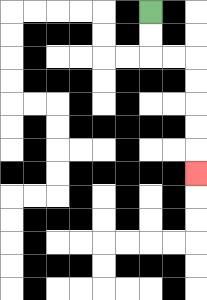{'start': '[6, 0]', 'end': '[8, 7]', 'path_directions': 'D,D,R,R,D,D,D,D,D', 'path_coordinates': '[[6, 0], [6, 1], [6, 2], [7, 2], [8, 2], [8, 3], [8, 4], [8, 5], [8, 6], [8, 7]]'}